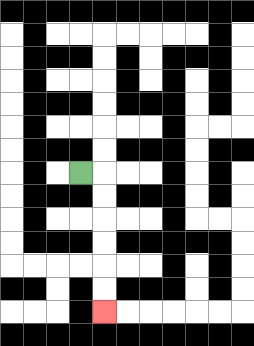{'start': '[3, 7]', 'end': '[4, 13]', 'path_directions': 'R,D,D,D,D,D,D', 'path_coordinates': '[[3, 7], [4, 7], [4, 8], [4, 9], [4, 10], [4, 11], [4, 12], [4, 13]]'}